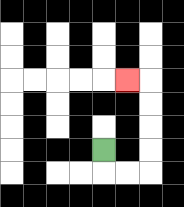{'start': '[4, 6]', 'end': '[5, 3]', 'path_directions': 'D,R,R,U,U,U,U,L', 'path_coordinates': '[[4, 6], [4, 7], [5, 7], [6, 7], [6, 6], [6, 5], [6, 4], [6, 3], [5, 3]]'}